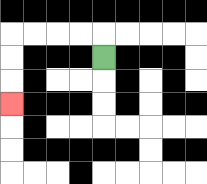{'start': '[4, 2]', 'end': '[0, 4]', 'path_directions': 'U,L,L,L,L,D,D,D', 'path_coordinates': '[[4, 2], [4, 1], [3, 1], [2, 1], [1, 1], [0, 1], [0, 2], [0, 3], [0, 4]]'}